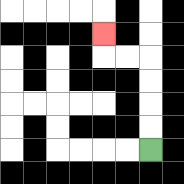{'start': '[6, 6]', 'end': '[4, 1]', 'path_directions': 'U,U,U,U,L,L,U', 'path_coordinates': '[[6, 6], [6, 5], [6, 4], [6, 3], [6, 2], [5, 2], [4, 2], [4, 1]]'}